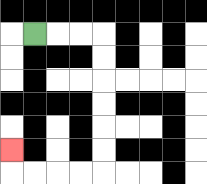{'start': '[1, 1]', 'end': '[0, 6]', 'path_directions': 'R,R,R,D,D,D,D,D,D,L,L,L,L,U', 'path_coordinates': '[[1, 1], [2, 1], [3, 1], [4, 1], [4, 2], [4, 3], [4, 4], [4, 5], [4, 6], [4, 7], [3, 7], [2, 7], [1, 7], [0, 7], [0, 6]]'}